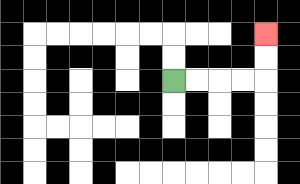{'start': '[7, 3]', 'end': '[11, 1]', 'path_directions': 'R,R,R,R,U,U', 'path_coordinates': '[[7, 3], [8, 3], [9, 3], [10, 3], [11, 3], [11, 2], [11, 1]]'}